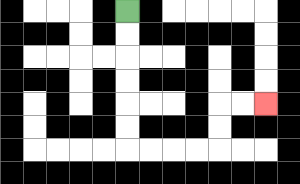{'start': '[5, 0]', 'end': '[11, 4]', 'path_directions': 'D,D,D,D,D,D,R,R,R,R,U,U,R,R', 'path_coordinates': '[[5, 0], [5, 1], [5, 2], [5, 3], [5, 4], [5, 5], [5, 6], [6, 6], [7, 6], [8, 6], [9, 6], [9, 5], [9, 4], [10, 4], [11, 4]]'}